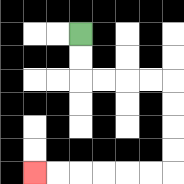{'start': '[3, 1]', 'end': '[1, 7]', 'path_directions': 'D,D,R,R,R,R,D,D,D,D,L,L,L,L,L,L', 'path_coordinates': '[[3, 1], [3, 2], [3, 3], [4, 3], [5, 3], [6, 3], [7, 3], [7, 4], [7, 5], [7, 6], [7, 7], [6, 7], [5, 7], [4, 7], [3, 7], [2, 7], [1, 7]]'}